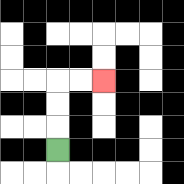{'start': '[2, 6]', 'end': '[4, 3]', 'path_directions': 'U,U,U,R,R', 'path_coordinates': '[[2, 6], [2, 5], [2, 4], [2, 3], [3, 3], [4, 3]]'}